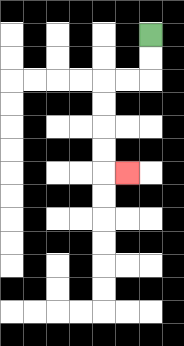{'start': '[6, 1]', 'end': '[5, 7]', 'path_directions': 'D,D,L,L,D,D,D,D,R', 'path_coordinates': '[[6, 1], [6, 2], [6, 3], [5, 3], [4, 3], [4, 4], [4, 5], [4, 6], [4, 7], [5, 7]]'}